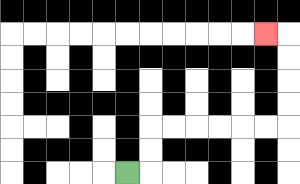{'start': '[5, 7]', 'end': '[11, 1]', 'path_directions': 'R,U,U,R,R,R,R,R,R,U,U,U,U,L', 'path_coordinates': '[[5, 7], [6, 7], [6, 6], [6, 5], [7, 5], [8, 5], [9, 5], [10, 5], [11, 5], [12, 5], [12, 4], [12, 3], [12, 2], [12, 1], [11, 1]]'}